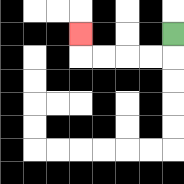{'start': '[7, 1]', 'end': '[3, 1]', 'path_directions': 'D,L,L,L,L,U', 'path_coordinates': '[[7, 1], [7, 2], [6, 2], [5, 2], [4, 2], [3, 2], [3, 1]]'}